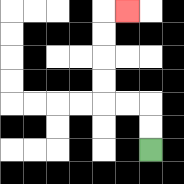{'start': '[6, 6]', 'end': '[5, 0]', 'path_directions': 'U,U,L,L,U,U,U,U,R', 'path_coordinates': '[[6, 6], [6, 5], [6, 4], [5, 4], [4, 4], [4, 3], [4, 2], [4, 1], [4, 0], [5, 0]]'}